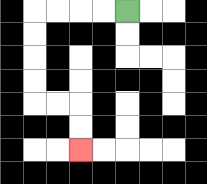{'start': '[5, 0]', 'end': '[3, 6]', 'path_directions': 'L,L,L,L,D,D,D,D,R,R,D,D', 'path_coordinates': '[[5, 0], [4, 0], [3, 0], [2, 0], [1, 0], [1, 1], [1, 2], [1, 3], [1, 4], [2, 4], [3, 4], [3, 5], [3, 6]]'}